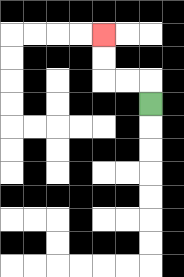{'start': '[6, 4]', 'end': '[4, 1]', 'path_directions': 'U,L,L,U,U', 'path_coordinates': '[[6, 4], [6, 3], [5, 3], [4, 3], [4, 2], [4, 1]]'}